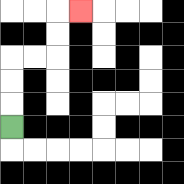{'start': '[0, 5]', 'end': '[3, 0]', 'path_directions': 'U,U,U,R,R,U,U,R', 'path_coordinates': '[[0, 5], [0, 4], [0, 3], [0, 2], [1, 2], [2, 2], [2, 1], [2, 0], [3, 0]]'}